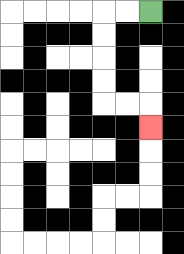{'start': '[6, 0]', 'end': '[6, 5]', 'path_directions': 'L,L,D,D,D,D,R,R,D', 'path_coordinates': '[[6, 0], [5, 0], [4, 0], [4, 1], [4, 2], [4, 3], [4, 4], [5, 4], [6, 4], [6, 5]]'}